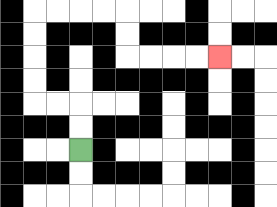{'start': '[3, 6]', 'end': '[9, 2]', 'path_directions': 'U,U,L,L,U,U,U,U,R,R,R,R,D,D,R,R,R,R', 'path_coordinates': '[[3, 6], [3, 5], [3, 4], [2, 4], [1, 4], [1, 3], [1, 2], [1, 1], [1, 0], [2, 0], [3, 0], [4, 0], [5, 0], [5, 1], [5, 2], [6, 2], [7, 2], [8, 2], [9, 2]]'}